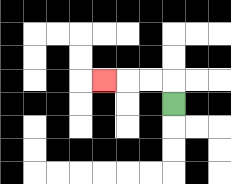{'start': '[7, 4]', 'end': '[4, 3]', 'path_directions': 'U,L,L,L', 'path_coordinates': '[[7, 4], [7, 3], [6, 3], [5, 3], [4, 3]]'}